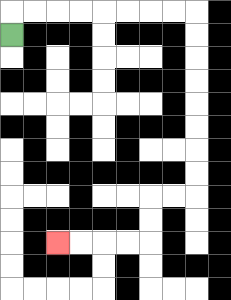{'start': '[0, 1]', 'end': '[2, 10]', 'path_directions': 'U,R,R,R,R,R,R,R,R,D,D,D,D,D,D,D,D,L,L,D,D,L,L,L,L', 'path_coordinates': '[[0, 1], [0, 0], [1, 0], [2, 0], [3, 0], [4, 0], [5, 0], [6, 0], [7, 0], [8, 0], [8, 1], [8, 2], [8, 3], [8, 4], [8, 5], [8, 6], [8, 7], [8, 8], [7, 8], [6, 8], [6, 9], [6, 10], [5, 10], [4, 10], [3, 10], [2, 10]]'}